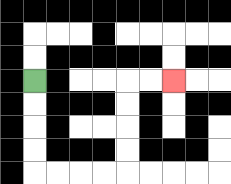{'start': '[1, 3]', 'end': '[7, 3]', 'path_directions': 'D,D,D,D,R,R,R,R,U,U,U,U,R,R', 'path_coordinates': '[[1, 3], [1, 4], [1, 5], [1, 6], [1, 7], [2, 7], [3, 7], [4, 7], [5, 7], [5, 6], [5, 5], [5, 4], [5, 3], [6, 3], [7, 3]]'}